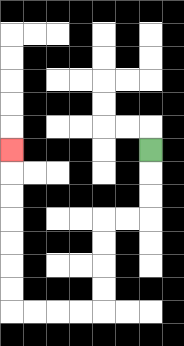{'start': '[6, 6]', 'end': '[0, 6]', 'path_directions': 'D,D,D,L,L,D,D,D,D,L,L,L,L,U,U,U,U,U,U,U', 'path_coordinates': '[[6, 6], [6, 7], [6, 8], [6, 9], [5, 9], [4, 9], [4, 10], [4, 11], [4, 12], [4, 13], [3, 13], [2, 13], [1, 13], [0, 13], [0, 12], [0, 11], [0, 10], [0, 9], [0, 8], [0, 7], [0, 6]]'}